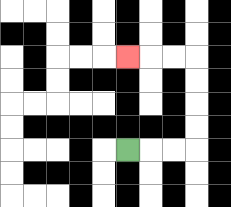{'start': '[5, 6]', 'end': '[5, 2]', 'path_directions': 'R,R,R,U,U,U,U,L,L,L', 'path_coordinates': '[[5, 6], [6, 6], [7, 6], [8, 6], [8, 5], [8, 4], [8, 3], [8, 2], [7, 2], [6, 2], [5, 2]]'}